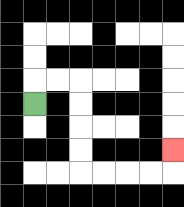{'start': '[1, 4]', 'end': '[7, 6]', 'path_directions': 'U,R,R,D,D,D,D,R,R,R,R,U', 'path_coordinates': '[[1, 4], [1, 3], [2, 3], [3, 3], [3, 4], [3, 5], [3, 6], [3, 7], [4, 7], [5, 7], [6, 7], [7, 7], [7, 6]]'}